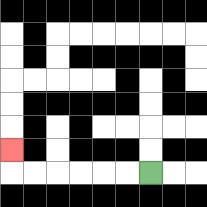{'start': '[6, 7]', 'end': '[0, 6]', 'path_directions': 'L,L,L,L,L,L,U', 'path_coordinates': '[[6, 7], [5, 7], [4, 7], [3, 7], [2, 7], [1, 7], [0, 7], [0, 6]]'}